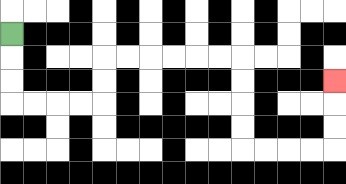{'start': '[0, 1]', 'end': '[14, 3]', 'path_directions': 'D,D,D,R,R,R,R,U,U,R,R,R,R,R,R,D,D,D,D,R,R,R,R,U,U,U', 'path_coordinates': '[[0, 1], [0, 2], [0, 3], [0, 4], [1, 4], [2, 4], [3, 4], [4, 4], [4, 3], [4, 2], [5, 2], [6, 2], [7, 2], [8, 2], [9, 2], [10, 2], [10, 3], [10, 4], [10, 5], [10, 6], [11, 6], [12, 6], [13, 6], [14, 6], [14, 5], [14, 4], [14, 3]]'}